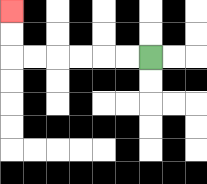{'start': '[6, 2]', 'end': '[0, 0]', 'path_directions': 'L,L,L,L,L,L,U,U', 'path_coordinates': '[[6, 2], [5, 2], [4, 2], [3, 2], [2, 2], [1, 2], [0, 2], [0, 1], [0, 0]]'}